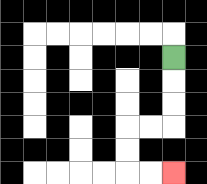{'start': '[7, 2]', 'end': '[7, 7]', 'path_directions': 'D,D,D,L,L,D,D,R,R', 'path_coordinates': '[[7, 2], [7, 3], [7, 4], [7, 5], [6, 5], [5, 5], [5, 6], [5, 7], [6, 7], [7, 7]]'}